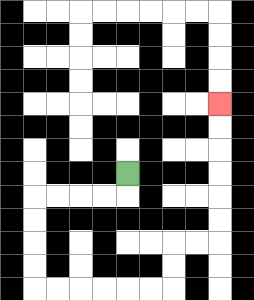{'start': '[5, 7]', 'end': '[9, 4]', 'path_directions': 'D,L,L,L,L,D,D,D,D,R,R,R,R,R,R,U,U,R,R,U,U,U,U,U,U', 'path_coordinates': '[[5, 7], [5, 8], [4, 8], [3, 8], [2, 8], [1, 8], [1, 9], [1, 10], [1, 11], [1, 12], [2, 12], [3, 12], [4, 12], [5, 12], [6, 12], [7, 12], [7, 11], [7, 10], [8, 10], [9, 10], [9, 9], [9, 8], [9, 7], [9, 6], [9, 5], [9, 4]]'}